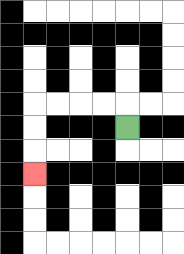{'start': '[5, 5]', 'end': '[1, 7]', 'path_directions': 'U,L,L,L,L,D,D,D', 'path_coordinates': '[[5, 5], [5, 4], [4, 4], [3, 4], [2, 4], [1, 4], [1, 5], [1, 6], [1, 7]]'}